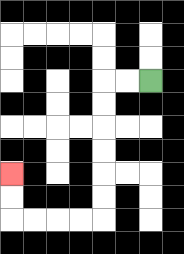{'start': '[6, 3]', 'end': '[0, 7]', 'path_directions': 'L,L,D,D,D,D,D,D,L,L,L,L,U,U', 'path_coordinates': '[[6, 3], [5, 3], [4, 3], [4, 4], [4, 5], [4, 6], [4, 7], [4, 8], [4, 9], [3, 9], [2, 9], [1, 9], [0, 9], [0, 8], [0, 7]]'}